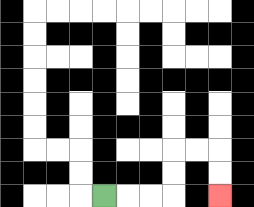{'start': '[4, 8]', 'end': '[9, 8]', 'path_directions': 'R,R,R,U,U,R,R,D,D', 'path_coordinates': '[[4, 8], [5, 8], [6, 8], [7, 8], [7, 7], [7, 6], [8, 6], [9, 6], [9, 7], [9, 8]]'}